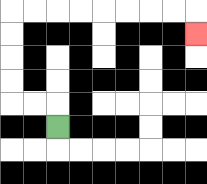{'start': '[2, 5]', 'end': '[8, 1]', 'path_directions': 'U,L,L,U,U,U,U,R,R,R,R,R,R,R,R,D', 'path_coordinates': '[[2, 5], [2, 4], [1, 4], [0, 4], [0, 3], [0, 2], [0, 1], [0, 0], [1, 0], [2, 0], [3, 0], [4, 0], [5, 0], [6, 0], [7, 0], [8, 0], [8, 1]]'}